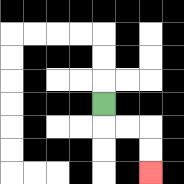{'start': '[4, 4]', 'end': '[6, 7]', 'path_directions': 'D,R,R,D,D', 'path_coordinates': '[[4, 4], [4, 5], [5, 5], [6, 5], [6, 6], [6, 7]]'}